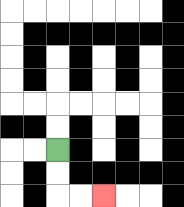{'start': '[2, 6]', 'end': '[4, 8]', 'path_directions': 'D,D,R,R', 'path_coordinates': '[[2, 6], [2, 7], [2, 8], [3, 8], [4, 8]]'}